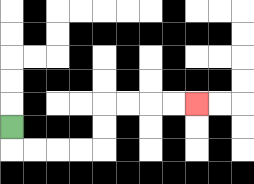{'start': '[0, 5]', 'end': '[8, 4]', 'path_directions': 'D,R,R,R,R,U,U,R,R,R,R', 'path_coordinates': '[[0, 5], [0, 6], [1, 6], [2, 6], [3, 6], [4, 6], [4, 5], [4, 4], [5, 4], [6, 4], [7, 4], [8, 4]]'}